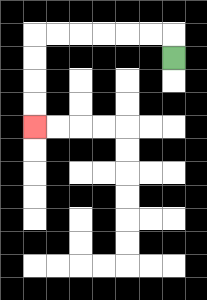{'start': '[7, 2]', 'end': '[1, 5]', 'path_directions': 'U,L,L,L,L,L,L,D,D,D,D', 'path_coordinates': '[[7, 2], [7, 1], [6, 1], [5, 1], [4, 1], [3, 1], [2, 1], [1, 1], [1, 2], [1, 3], [1, 4], [1, 5]]'}